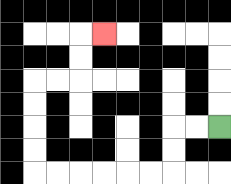{'start': '[9, 5]', 'end': '[4, 1]', 'path_directions': 'L,L,D,D,L,L,L,L,L,L,U,U,U,U,R,R,U,U,R', 'path_coordinates': '[[9, 5], [8, 5], [7, 5], [7, 6], [7, 7], [6, 7], [5, 7], [4, 7], [3, 7], [2, 7], [1, 7], [1, 6], [1, 5], [1, 4], [1, 3], [2, 3], [3, 3], [3, 2], [3, 1], [4, 1]]'}